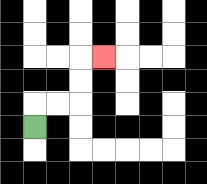{'start': '[1, 5]', 'end': '[4, 2]', 'path_directions': 'U,R,R,U,U,R', 'path_coordinates': '[[1, 5], [1, 4], [2, 4], [3, 4], [3, 3], [3, 2], [4, 2]]'}